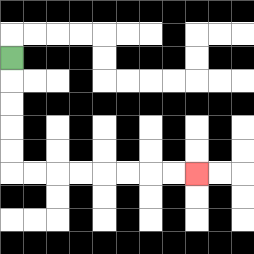{'start': '[0, 2]', 'end': '[8, 7]', 'path_directions': 'D,D,D,D,D,R,R,R,R,R,R,R,R', 'path_coordinates': '[[0, 2], [0, 3], [0, 4], [0, 5], [0, 6], [0, 7], [1, 7], [2, 7], [3, 7], [4, 7], [5, 7], [6, 7], [7, 7], [8, 7]]'}